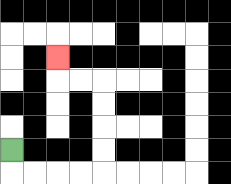{'start': '[0, 6]', 'end': '[2, 2]', 'path_directions': 'D,R,R,R,R,U,U,U,U,L,L,U', 'path_coordinates': '[[0, 6], [0, 7], [1, 7], [2, 7], [3, 7], [4, 7], [4, 6], [4, 5], [4, 4], [4, 3], [3, 3], [2, 3], [2, 2]]'}